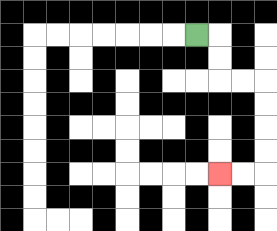{'start': '[8, 1]', 'end': '[9, 7]', 'path_directions': 'R,D,D,R,R,D,D,D,D,L,L', 'path_coordinates': '[[8, 1], [9, 1], [9, 2], [9, 3], [10, 3], [11, 3], [11, 4], [11, 5], [11, 6], [11, 7], [10, 7], [9, 7]]'}